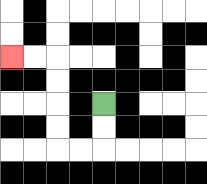{'start': '[4, 4]', 'end': '[0, 2]', 'path_directions': 'D,D,L,L,U,U,U,U,L,L', 'path_coordinates': '[[4, 4], [4, 5], [4, 6], [3, 6], [2, 6], [2, 5], [2, 4], [2, 3], [2, 2], [1, 2], [0, 2]]'}